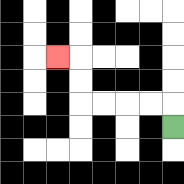{'start': '[7, 5]', 'end': '[2, 2]', 'path_directions': 'U,L,L,L,L,U,U,L', 'path_coordinates': '[[7, 5], [7, 4], [6, 4], [5, 4], [4, 4], [3, 4], [3, 3], [3, 2], [2, 2]]'}